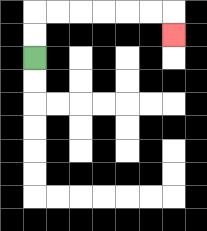{'start': '[1, 2]', 'end': '[7, 1]', 'path_directions': 'U,U,R,R,R,R,R,R,D', 'path_coordinates': '[[1, 2], [1, 1], [1, 0], [2, 0], [3, 0], [4, 0], [5, 0], [6, 0], [7, 0], [7, 1]]'}